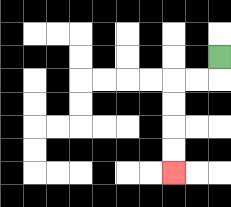{'start': '[9, 2]', 'end': '[7, 7]', 'path_directions': 'D,L,L,D,D,D,D', 'path_coordinates': '[[9, 2], [9, 3], [8, 3], [7, 3], [7, 4], [7, 5], [7, 6], [7, 7]]'}